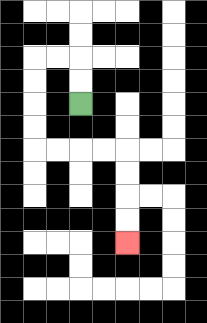{'start': '[3, 4]', 'end': '[5, 10]', 'path_directions': 'U,U,L,L,D,D,D,D,R,R,R,R,D,D,D,D', 'path_coordinates': '[[3, 4], [3, 3], [3, 2], [2, 2], [1, 2], [1, 3], [1, 4], [1, 5], [1, 6], [2, 6], [3, 6], [4, 6], [5, 6], [5, 7], [5, 8], [5, 9], [5, 10]]'}